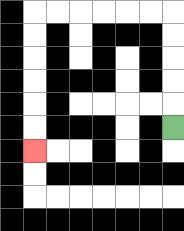{'start': '[7, 5]', 'end': '[1, 6]', 'path_directions': 'U,U,U,U,U,L,L,L,L,L,L,D,D,D,D,D,D', 'path_coordinates': '[[7, 5], [7, 4], [7, 3], [7, 2], [7, 1], [7, 0], [6, 0], [5, 0], [4, 0], [3, 0], [2, 0], [1, 0], [1, 1], [1, 2], [1, 3], [1, 4], [1, 5], [1, 6]]'}